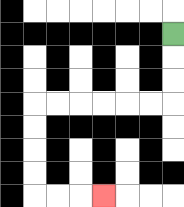{'start': '[7, 1]', 'end': '[4, 8]', 'path_directions': 'D,D,D,L,L,L,L,L,L,D,D,D,D,R,R,R', 'path_coordinates': '[[7, 1], [7, 2], [7, 3], [7, 4], [6, 4], [5, 4], [4, 4], [3, 4], [2, 4], [1, 4], [1, 5], [1, 6], [1, 7], [1, 8], [2, 8], [3, 8], [4, 8]]'}